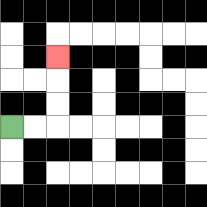{'start': '[0, 5]', 'end': '[2, 2]', 'path_directions': 'R,R,U,U,U', 'path_coordinates': '[[0, 5], [1, 5], [2, 5], [2, 4], [2, 3], [2, 2]]'}